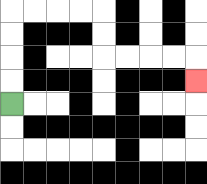{'start': '[0, 4]', 'end': '[8, 3]', 'path_directions': 'U,U,U,U,R,R,R,R,D,D,R,R,R,R,D', 'path_coordinates': '[[0, 4], [0, 3], [0, 2], [0, 1], [0, 0], [1, 0], [2, 0], [3, 0], [4, 0], [4, 1], [4, 2], [5, 2], [6, 2], [7, 2], [8, 2], [8, 3]]'}